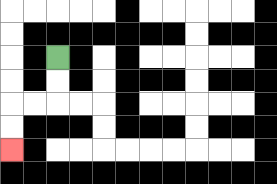{'start': '[2, 2]', 'end': '[0, 6]', 'path_directions': 'D,D,L,L,D,D', 'path_coordinates': '[[2, 2], [2, 3], [2, 4], [1, 4], [0, 4], [0, 5], [0, 6]]'}